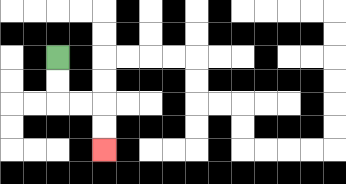{'start': '[2, 2]', 'end': '[4, 6]', 'path_directions': 'D,D,R,R,D,D', 'path_coordinates': '[[2, 2], [2, 3], [2, 4], [3, 4], [4, 4], [4, 5], [4, 6]]'}